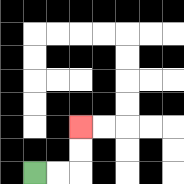{'start': '[1, 7]', 'end': '[3, 5]', 'path_directions': 'R,R,U,U', 'path_coordinates': '[[1, 7], [2, 7], [3, 7], [3, 6], [3, 5]]'}